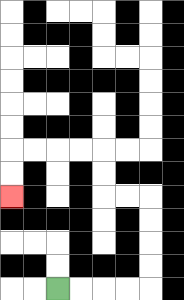{'start': '[2, 12]', 'end': '[0, 8]', 'path_directions': 'R,R,R,R,U,U,U,U,L,L,U,U,L,L,L,L,D,D', 'path_coordinates': '[[2, 12], [3, 12], [4, 12], [5, 12], [6, 12], [6, 11], [6, 10], [6, 9], [6, 8], [5, 8], [4, 8], [4, 7], [4, 6], [3, 6], [2, 6], [1, 6], [0, 6], [0, 7], [0, 8]]'}